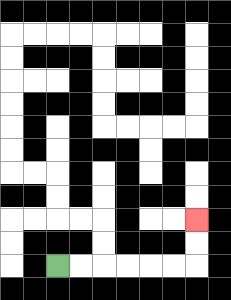{'start': '[2, 11]', 'end': '[8, 9]', 'path_directions': 'R,R,R,R,R,R,U,U', 'path_coordinates': '[[2, 11], [3, 11], [4, 11], [5, 11], [6, 11], [7, 11], [8, 11], [8, 10], [8, 9]]'}